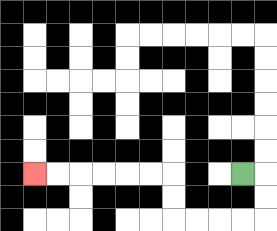{'start': '[10, 7]', 'end': '[1, 7]', 'path_directions': 'R,D,D,L,L,L,L,U,U,L,L,L,L,L,L', 'path_coordinates': '[[10, 7], [11, 7], [11, 8], [11, 9], [10, 9], [9, 9], [8, 9], [7, 9], [7, 8], [7, 7], [6, 7], [5, 7], [4, 7], [3, 7], [2, 7], [1, 7]]'}